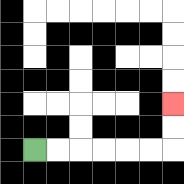{'start': '[1, 6]', 'end': '[7, 4]', 'path_directions': 'R,R,R,R,R,R,U,U', 'path_coordinates': '[[1, 6], [2, 6], [3, 6], [4, 6], [5, 6], [6, 6], [7, 6], [7, 5], [7, 4]]'}